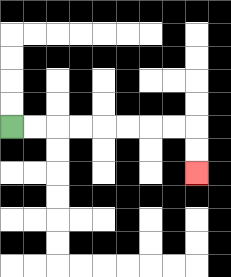{'start': '[0, 5]', 'end': '[8, 7]', 'path_directions': 'R,R,R,R,R,R,R,R,D,D', 'path_coordinates': '[[0, 5], [1, 5], [2, 5], [3, 5], [4, 5], [5, 5], [6, 5], [7, 5], [8, 5], [8, 6], [8, 7]]'}